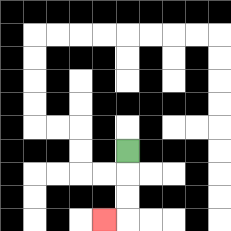{'start': '[5, 6]', 'end': '[4, 9]', 'path_directions': 'D,D,D,L', 'path_coordinates': '[[5, 6], [5, 7], [5, 8], [5, 9], [4, 9]]'}